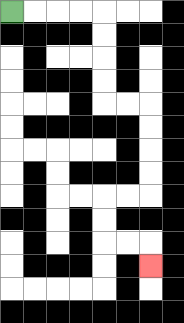{'start': '[0, 0]', 'end': '[6, 11]', 'path_directions': 'R,R,R,R,D,D,D,D,R,R,D,D,D,D,L,L,D,D,R,R,D', 'path_coordinates': '[[0, 0], [1, 0], [2, 0], [3, 0], [4, 0], [4, 1], [4, 2], [4, 3], [4, 4], [5, 4], [6, 4], [6, 5], [6, 6], [6, 7], [6, 8], [5, 8], [4, 8], [4, 9], [4, 10], [5, 10], [6, 10], [6, 11]]'}